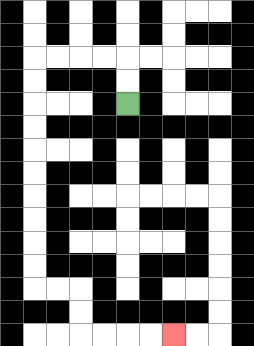{'start': '[5, 4]', 'end': '[7, 14]', 'path_directions': 'U,U,L,L,L,L,D,D,D,D,D,D,D,D,D,D,R,R,D,D,R,R,R,R', 'path_coordinates': '[[5, 4], [5, 3], [5, 2], [4, 2], [3, 2], [2, 2], [1, 2], [1, 3], [1, 4], [1, 5], [1, 6], [1, 7], [1, 8], [1, 9], [1, 10], [1, 11], [1, 12], [2, 12], [3, 12], [3, 13], [3, 14], [4, 14], [5, 14], [6, 14], [7, 14]]'}